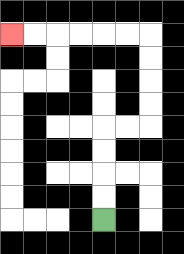{'start': '[4, 9]', 'end': '[0, 1]', 'path_directions': 'U,U,U,U,R,R,U,U,U,U,L,L,L,L,L,L', 'path_coordinates': '[[4, 9], [4, 8], [4, 7], [4, 6], [4, 5], [5, 5], [6, 5], [6, 4], [6, 3], [6, 2], [6, 1], [5, 1], [4, 1], [3, 1], [2, 1], [1, 1], [0, 1]]'}